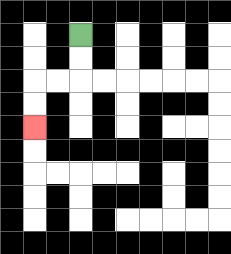{'start': '[3, 1]', 'end': '[1, 5]', 'path_directions': 'D,D,L,L,D,D', 'path_coordinates': '[[3, 1], [3, 2], [3, 3], [2, 3], [1, 3], [1, 4], [1, 5]]'}